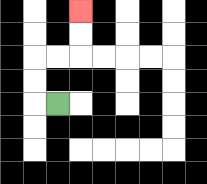{'start': '[2, 4]', 'end': '[3, 0]', 'path_directions': 'L,U,U,R,R,U,U', 'path_coordinates': '[[2, 4], [1, 4], [1, 3], [1, 2], [2, 2], [3, 2], [3, 1], [3, 0]]'}